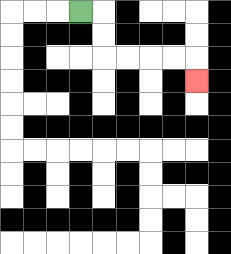{'start': '[3, 0]', 'end': '[8, 3]', 'path_directions': 'R,D,D,R,R,R,R,D', 'path_coordinates': '[[3, 0], [4, 0], [4, 1], [4, 2], [5, 2], [6, 2], [7, 2], [8, 2], [8, 3]]'}